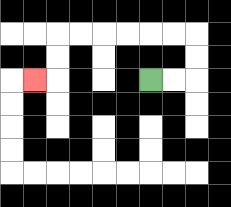{'start': '[6, 3]', 'end': '[1, 3]', 'path_directions': 'R,R,U,U,L,L,L,L,L,L,D,D,L', 'path_coordinates': '[[6, 3], [7, 3], [8, 3], [8, 2], [8, 1], [7, 1], [6, 1], [5, 1], [4, 1], [3, 1], [2, 1], [2, 2], [2, 3], [1, 3]]'}